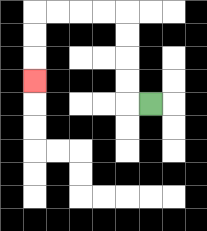{'start': '[6, 4]', 'end': '[1, 3]', 'path_directions': 'L,U,U,U,U,L,L,L,L,D,D,D', 'path_coordinates': '[[6, 4], [5, 4], [5, 3], [5, 2], [5, 1], [5, 0], [4, 0], [3, 0], [2, 0], [1, 0], [1, 1], [1, 2], [1, 3]]'}